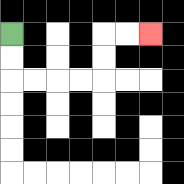{'start': '[0, 1]', 'end': '[6, 1]', 'path_directions': 'D,D,R,R,R,R,U,U,R,R', 'path_coordinates': '[[0, 1], [0, 2], [0, 3], [1, 3], [2, 3], [3, 3], [4, 3], [4, 2], [4, 1], [5, 1], [6, 1]]'}